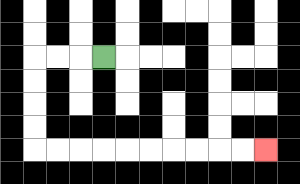{'start': '[4, 2]', 'end': '[11, 6]', 'path_directions': 'L,L,L,D,D,D,D,R,R,R,R,R,R,R,R,R,R', 'path_coordinates': '[[4, 2], [3, 2], [2, 2], [1, 2], [1, 3], [1, 4], [1, 5], [1, 6], [2, 6], [3, 6], [4, 6], [5, 6], [6, 6], [7, 6], [8, 6], [9, 6], [10, 6], [11, 6]]'}